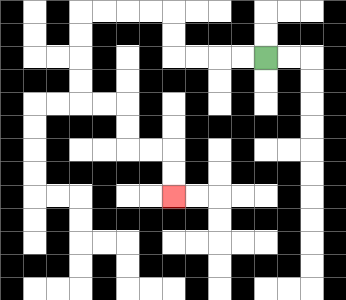{'start': '[11, 2]', 'end': '[7, 8]', 'path_directions': 'L,L,L,L,U,U,L,L,L,L,D,D,D,D,R,R,D,D,R,R,D,D', 'path_coordinates': '[[11, 2], [10, 2], [9, 2], [8, 2], [7, 2], [7, 1], [7, 0], [6, 0], [5, 0], [4, 0], [3, 0], [3, 1], [3, 2], [3, 3], [3, 4], [4, 4], [5, 4], [5, 5], [5, 6], [6, 6], [7, 6], [7, 7], [7, 8]]'}